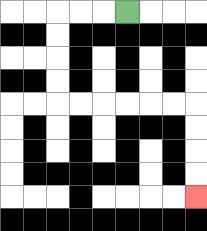{'start': '[5, 0]', 'end': '[8, 8]', 'path_directions': 'L,L,L,D,D,D,D,R,R,R,R,R,R,D,D,D,D', 'path_coordinates': '[[5, 0], [4, 0], [3, 0], [2, 0], [2, 1], [2, 2], [2, 3], [2, 4], [3, 4], [4, 4], [5, 4], [6, 4], [7, 4], [8, 4], [8, 5], [8, 6], [8, 7], [8, 8]]'}